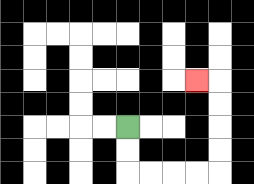{'start': '[5, 5]', 'end': '[8, 3]', 'path_directions': 'D,D,R,R,R,R,U,U,U,U,L', 'path_coordinates': '[[5, 5], [5, 6], [5, 7], [6, 7], [7, 7], [8, 7], [9, 7], [9, 6], [9, 5], [9, 4], [9, 3], [8, 3]]'}